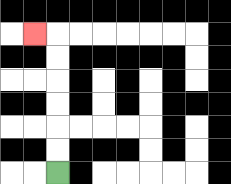{'start': '[2, 7]', 'end': '[1, 1]', 'path_directions': 'U,U,U,U,U,U,L', 'path_coordinates': '[[2, 7], [2, 6], [2, 5], [2, 4], [2, 3], [2, 2], [2, 1], [1, 1]]'}